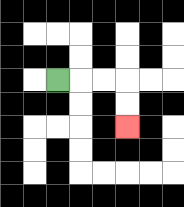{'start': '[2, 3]', 'end': '[5, 5]', 'path_directions': 'R,R,R,D,D', 'path_coordinates': '[[2, 3], [3, 3], [4, 3], [5, 3], [5, 4], [5, 5]]'}